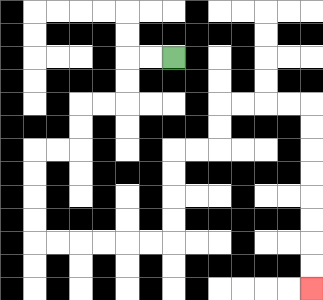{'start': '[7, 2]', 'end': '[13, 12]', 'path_directions': 'L,L,D,D,L,L,D,D,L,L,D,D,D,D,R,R,R,R,R,R,U,U,U,U,R,R,U,U,R,R,R,R,D,D,D,D,D,D,D,D', 'path_coordinates': '[[7, 2], [6, 2], [5, 2], [5, 3], [5, 4], [4, 4], [3, 4], [3, 5], [3, 6], [2, 6], [1, 6], [1, 7], [1, 8], [1, 9], [1, 10], [2, 10], [3, 10], [4, 10], [5, 10], [6, 10], [7, 10], [7, 9], [7, 8], [7, 7], [7, 6], [8, 6], [9, 6], [9, 5], [9, 4], [10, 4], [11, 4], [12, 4], [13, 4], [13, 5], [13, 6], [13, 7], [13, 8], [13, 9], [13, 10], [13, 11], [13, 12]]'}